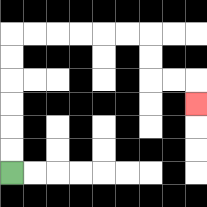{'start': '[0, 7]', 'end': '[8, 4]', 'path_directions': 'U,U,U,U,U,U,R,R,R,R,R,R,D,D,R,R,D', 'path_coordinates': '[[0, 7], [0, 6], [0, 5], [0, 4], [0, 3], [0, 2], [0, 1], [1, 1], [2, 1], [3, 1], [4, 1], [5, 1], [6, 1], [6, 2], [6, 3], [7, 3], [8, 3], [8, 4]]'}